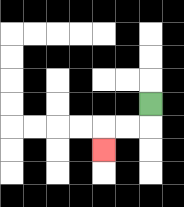{'start': '[6, 4]', 'end': '[4, 6]', 'path_directions': 'D,L,L,D', 'path_coordinates': '[[6, 4], [6, 5], [5, 5], [4, 5], [4, 6]]'}